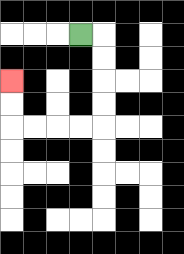{'start': '[3, 1]', 'end': '[0, 3]', 'path_directions': 'R,D,D,D,D,L,L,L,L,U,U', 'path_coordinates': '[[3, 1], [4, 1], [4, 2], [4, 3], [4, 4], [4, 5], [3, 5], [2, 5], [1, 5], [0, 5], [0, 4], [0, 3]]'}